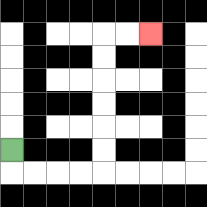{'start': '[0, 6]', 'end': '[6, 1]', 'path_directions': 'D,R,R,R,R,U,U,U,U,U,U,R,R', 'path_coordinates': '[[0, 6], [0, 7], [1, 7], [2, 7], [3, 7], [4, 7], [4, 6], [4, 5], [4, 4], [4, 3], [4, 2], [4, 1], [5, 1], [6, 1]]'}